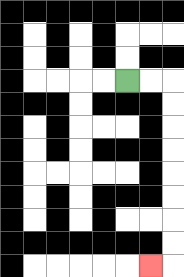{'start': '[5, 3]', 'end': '[6, 11]', 'path_directions': 'R,R,D,D,D,D,D,D,D,D,L', 'path_coordinates': '[[5, 3], [6, 3], [7, 3], [7, 4], [7, 5], [7, 6], [7, 7], [7, 8], [7, 9], [7, 10], [7, 11], [6, 11]]'}